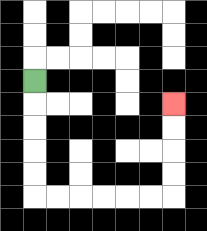{'start': '[1, 3]', 'end': '[7, 4]', 'path_directions': 'D,D,D,D,D,R,R,R,R,R,R,U,U,U,U', 'path_coordinates': '[[1, 3], [1, 4], [1, 5], [1, 6], [1, 7], [1, 8], [2, 8], [3, 8], [4, 8], [5, 8], [6, 8], [7, 8], [7, 7], [7, 6], [7, 5], [7, 4]]'}